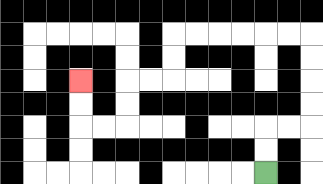{'start': '[11, 7]', 'end': '[3, 3]', 'path_directions': 'U,U,R,R,U,U,U,U,L,L,L,L,L,L,D,D,L,L,D,D,L,L,U,U', 'path_coordinates': '[[11, 7], [11, 6], [11, 5], [12, 5], [13, 5], [13, 4], [13, 3], [13, 2], [13, 1], [12, 1], [11, 1], [10, 1], [9, 1], [8, 1], [7, 1], [7, 2], [7, 3], [6, 3], [5, 3], [5, 4], [5, 5], [4, 5], [3, 5], [3, 4], [3, 3]]'}